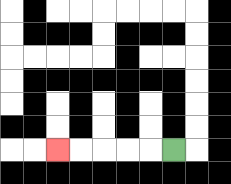{'start': '[7, 6]', 'end': '[2, 6]', 'path_directions': 'L,L,L,L,L', 'path_coordinates': '[[7, 6], [6, 6], [5, 6], [4, 6], [3, 6], [2, 6]]'}